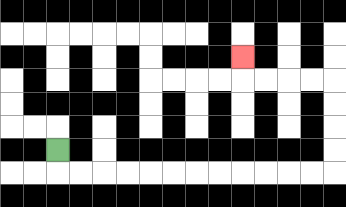{'start': '[2, 6]', 'end': '[10, 2]', 'path_directions': 'D,R,R,R,R,R,R,R,R,R,R,R,R,U,U,U,U,L,L,L,L,U', 'path_coordinates': '[[2, 6], [2, 7], [3, 7], [4, 7], [5, 7], [6, 7], [7, 7], [8, 7], [9, 7], [10, 7], [11, 7], [12, 7], [13, 7], [14, 7], [14, 6], [14, 5], [14, 4], [14, 3], [13, 3], [12, 3], [11, 3], [10, 3], [10, 2]]'}